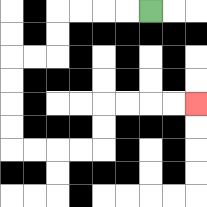{'start': '[6, 0]', 'end': '[8, 4]', 'path_directions': 'L,L,L,L,D,D,L,L,D,D,D,D,R,R,R,R,U,U,R,R,R,R', 'path_coordinates': '[[6, 0], [5, 0], [4, 0], [3, 0], [2, 0], [2, 1], [2, 2], [1, 2], [0, 2], [0, 3], [0, 4], [0, 5], [0, 6], [1, 6], [2, 6], [3, 6], [4, 6], [4, 5], [4, 4], [5, 4], [6, 4], [7, 4], [8, 4]]'}